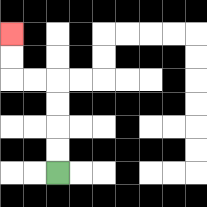{'start': '[2, 7]', 'end': '[0, 1]', 'path_directions': 'U,U,U,U,L,L,U,U', 'path_coordinates': '[[2, 7], [2, 6], [2, 5], [2, 4], [2, 3], [1, 3], [0, 3], [0, 2], [0, 1]]'}